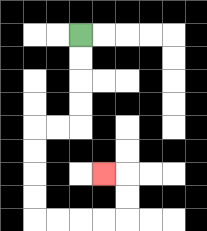{'start': '[3, 1]', 'end': '[4, 7]', 'path_directions': 'D,D,D,D,L,L,D,D,D,D,R,R,R,R,U,U,L', 'path_coordinates': '[[3, 1], [3, 2], [3, 3], [3, 4], [3, 5], [2, 5], [1, 5], [1, 6], [1, 7], [1, 8], [1, 9], [2, 9], [3, 9], [4, 9], [5, 9], [5, 8], [5, 7], [4, 7]]'}